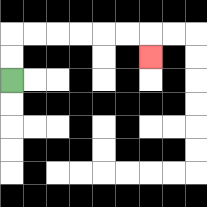{'start': '[0, 3]', 'end': '[6, 2]', 'path_directions': 'U,U,R,R,R,R,R,R,D', 'path_coordinates': '[[0, 3], [0, 2], [0, 1], [1, 1], [2, 1], [3, 1], [4, 1], [5, 1], [6, 1], [6, 2]]'}